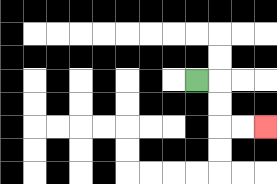{'start': '[8, 3]', 'end': '[11, 5]', 'path_directions': 'R,D,D,R,R', 'path_coordinates': '[[8, 3], [9, 3], [9, 4], [9, 5], [10, 5], [11, 5]]'}